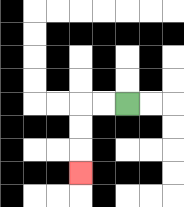{'start': '[5, 4]', 'end': '[3, 7]', 'path_directions': 'L,L,D,D,D', 'path_coordinates': '[[5, 4], [4, 4], [3, 4], [3, 5], [3, 6], [3, 7]]'}